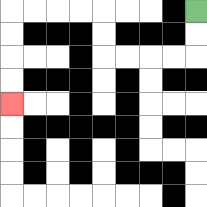{'start': '[8, 0]', 'end': '[0, 4]', 'path_directions': 'D,D,L,L,L,L,U,U,L,L,L,L,D,D,D,D', 'path_coordinates': '[[8, 0], [8, 1], [8, 2], [7, 2], [6, 2], [5, 2], [4, 2], [4, 1], [4, 0], [3, 0], [2, 0], [1, 0], [0, 0], [0, 1], [0, 2], [0, 3], [0, 4]]'}